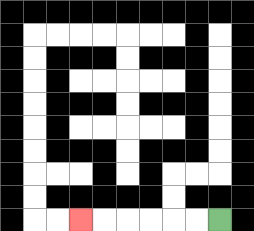{'start': '[9, 9]', 'end': '[3, 9]', 'path_directions': 'L,L,L,L,L,L', 'path_coordinates': '[[9, 9], [8, 9], [7, 9], [6, 9], [5, 9], [4, 9], [3, 9]]'}